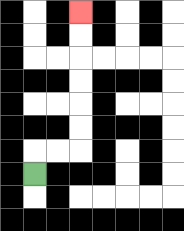{'start': '[1, 7]', 'end': '[3, 0]', 'path_directions': 'U,R,R,U,U,U,U,U,U', 'path_coordinates': '[[1, 7], [1, 6], [2, 6], [3, 6], [3, 5], [3, 4], [3, 3], [3, 2], [3, 1], [3, 0]]'}